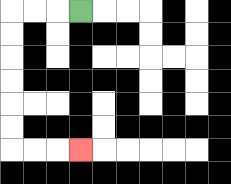{'start': '[3, 0]', 'end': '[3, 6]', 'path_directions': 'L,L,L,D,D,D,D,D,D,R,R,R', 'path_coordinates': '[[3, 0], [2, 0], [1, 0], [0, 0], [0, 1], [0, 2], [0, 3], [0, 4], [0, 5], [0, 6], [1, 6], [2, 6], [3, 6]]'}